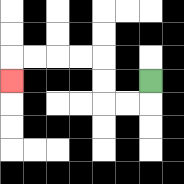{'start': '[6, 3]', 'end': '[0, 3]', 'path_directions': 'D,L,L,U,U,L,L,L,L,D', 'path_coordinates': '[[6, 3], [6, 4], [5, 4], [4, 4], [4, 3], [4, 2], [3, 2], [2, 2], [1, 2], [0, 2], [0, 3]]'}